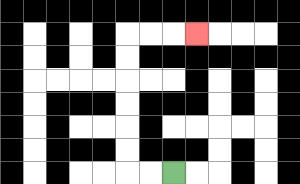{'start': '[7, 7]', 'end': '[8, 1]', 'path_directions': 'L,L,U,U,U,U,U,U,R,R,R', 'path_coordinates': '[[7, 7], [6, 7], [5, 7], [5, 6], [5, 5], [5, 4], [5, 3], [5, 2], [5, 1], [6, 1], [7, 1], [8, 1]]'}